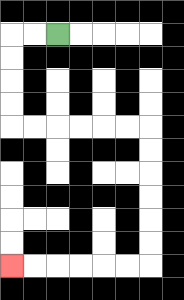{'start': '[2, 1]', 'end': '[0, 11]', 'path_directions': 'L,L,D,D,D,D,R,R,R,R,R,R,D,D,D,D,D,D,L,L,L,L,L,L', 'path_coordinates': '[[2, 1], [1, 1], [0, 1], [0, 2], [0, 3], [0, 4], [0, 5], [1, 5], [2, 5], [3, 5], [4, 5], [5, 5], [6, 5], [6, 6], [6, 7], [6, 8], [6, 9], [6, 10], [6, 11], [5, 11], [4, 11], [3, 11], [2, 11], [1, 11], [0, 11]]'}